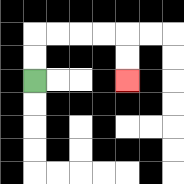{'start': '[1, 3]', 'end': '[5, 3]', 'path_directions': 'U,U,R,R,R,R,D,D', 'path_coordinates': '[[1, 3], [1, 2], [1, 1], [2, 1], [3, 1], [4, 1], [5, 1], [5, 2], [5, 3]]'}